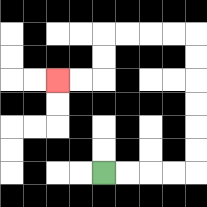{'start': '[4, 7]', 'end': '[2, 3]', 'path_directions': 'R,R,R,R,U,U,U,U,U,U,L,L,L,L,D,D,L,L', 'path_coordinates': '[[4, 7], [5, 7], [6, 7], [7, 7], [8, 7], [8, 6], [8, 5], [8, 4], [8, 3], [8, 2], [8, 1], [7, 1], [6, 1], [5, 1], [4, 1], [4, 2], [4, 3], [3, 3], [2, 3]]'}